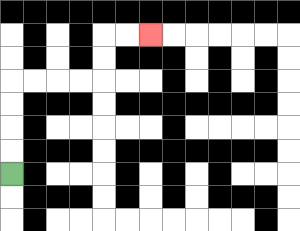{'start': '[0, 7]', 'end': '[6, 1]', 'path_directions': 'U,U,U,U,R,R,R,R,U,U,R,R', 'path_coordinates': '[[0, 7], [0, 6], [0, 5], [0, 4], [0, 3], [1, 3], [2, 3], [3, 3], [4, 3], [4, 2], [4, 1], [5, 1], [6, 1]]'}